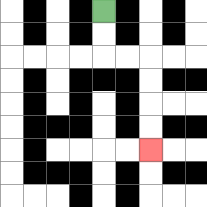{'start': '[4, 0]', 'end': '[6, 6]', 'path_directions': 'D,D,R,R,D,D,D,D', 'path_coordinates': '[[4, 0], [4, 1], [4, 2], [5, 2], [6, 2], [6, 3], [6, 4], [6, 5], [6, 6]]'}